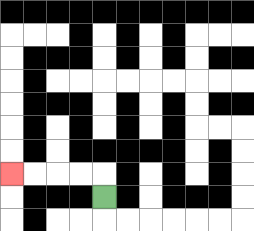{'start': '[4, 8]', 'end': '[0, 7]', 'path_directions': 'U,L,L,L,L', 'path_coordinates': '[[4, 8], [4, 7], [3, 7], [2, 7], [1, 7], [0, 7]]'}